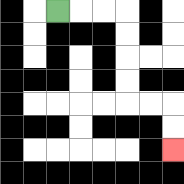{'start': '[2, 0]', 'end': '[7, 6]', 'path_directions': 'R,R,R,D,D,D,D,R,R,D,D', 'path_coordinates': '[[2, 0], [3, 0], [4, 0], [5, 0], [5, 1], [5, 2], [5, 3], [5, 4], [6, 4], [7, 4], [7, 5], [7, 6]]'}